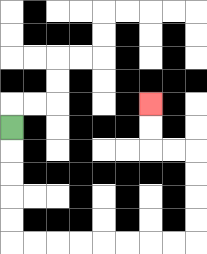{'start': '[0, 5]', 'end': '[6, 4]', 'path_directions': 'D,D,D,D,D,R,R,R,R,R,R,R,R,U,U,U,U,L,L,U,U', 'path_coordinates': '[[0, 5], [0, 6], [0, 7], [0, 8], [0, 9], [0, 10], [1, 10], [2, 10], [3, 10], [4, 10], [5, 10], [6, 10], [7, 10], [8, 10], [8, 9], [8, 8], [8, 7], [8, 6], [7, 6], [6, 6], [6, 5], [6, 4]]'}